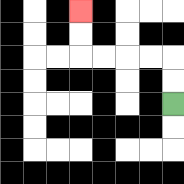{'start': '[7, 4]', 'end': '[3, 0]', 'path_directions': 'U,U,L,L,L,L,U,U', 'path_coordinates': '[[7, 4], [7, 3], [7, 2], [6, 2], [5, 2], [4, 2], [3, 2], [3, 1], [3, 0]]'}